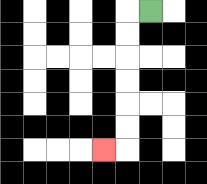{'start': '[6, 0]', 'end': '[4, 6]', 'path_directions': 'L,D,D,D,D,D,D,L', 'path_coordinates': '[[6, 0], [5, 0], [5, 1], [5, 2], [5, 3], [5, 4], [5, 5], [5, 6], [4, 6]]'}